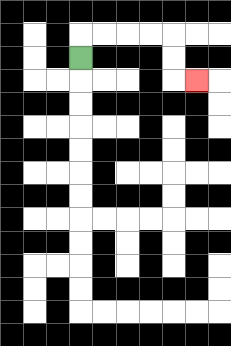{'start': '[3, 2]', 'end': '[8, 3]', 'path_directions': 'U,R,R,R,R,D,D,R', 'path_coordinates': '[[3, 2], [3, 1], [4, 1], [5, 1], [6, 1], [7, 1], [7, 2], [7, 3], [8, 3]]'}